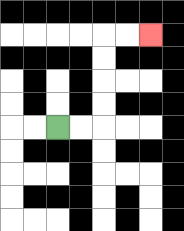{'start': '[2, 5]', 'end': '[6, 1]', 'path_directions': 'R,R,U,U,U,U,R,R', 'path_coordinates': '[[2, 5], [3, 5], [4, 5], [4, 4], [4, 3], [4, 2], [4, 1], [5, 1], [6, 1]]'}